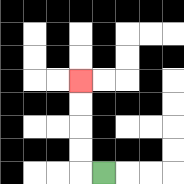{'start': '[4, 7]', 'end': '[3, 3]', 'path_directions': 'L,U,U,U,U', 'path_coordinates': '[[4, 7], [3, 7], [3, 6], [3, 5], [3, 4], [3, 3]]'}